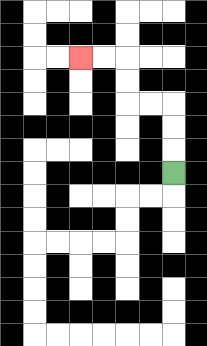{'start': '[7, 7]', 'end': '[3, 2]', 'path_directions': 'U,U,U,L,L,U,U,L,L', 'path_coordinates': '[[7, 7], [7, 6], [7, 5], [7, 4], [6, 4], [5, 4], [5, 3], [5, 2], [4, 2], [3, 2]]'}